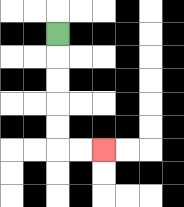{'start': '[2, 1]', 'end': '[4, 6]', 'path_directions': 'D,D,D,D,D,R,R', 'path_coordinates': '[[2, 1], [2, 2], [2, 3], [2, 4], [2, 5], [2, 6], [3, 6], [4, 6]]'}